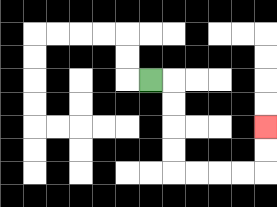{'start': '[6, 3]', 'end': '[11, 5]', 'path_directions': 'R,D,D,D,D,R,R,R,R,U,U', 'path_coordinates': '[[6, 3], [7, 3], [7, 4], [7, 5], [7, 6], [7, 7], [8, 7], [9, 7], [10, 7], [11, 7], [11, 6], [11, 5]]'}